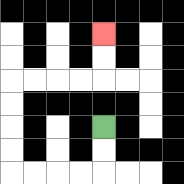{'start': '[4, 5]', 'end': '[4, 1]', 'path_directions': 'D,D,L,L,L,L,U,U,U,U,R,R,R,R,U,U', 'path_coordinates': '[[4, 5], [4, 6], [4, 7], [3, 7], [2, 7], [1, 7], [0, 7], [0, 6], [0, 5], [0, 4], [0, 3], [1, 3], [2, 3], [3, 3], [4, 3], [4, 2], [4, 1]]'}